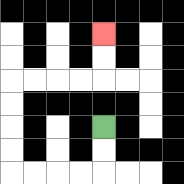{'start': '[4, 5]', 'end': '[4, 1]', 'path_directions': 'D,D,L,L,L,L,U,U,U,U,R,R,R,R,U,U', 'path_coordinates': '[[4, 5], [4, 6], [4, 7], [3, 7], [2, 7], [1, 7], [0, 7], [0, 6], [0, 5], [0, 4], [0, 3], [1, 3], [2, 3], [3, 3], [4, 3], [4, 2], [4, 1]]'}